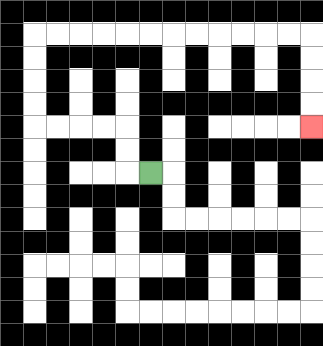{'start': '[6, 7]', 'end': '[13, 5]', 'path_directions': 'L,U,U,L,L,L,L,U,U,U,U,R,R,R,R,R,R,R,R,R,R,R,R,D,D,D,D', 'path_coordinates': '[[6, 7], [5, 7], [5, 6], [5, 5], [4, 5], [3, 5], [2, 5], [1, 5], [1, 4], [1, 3], [1, 2], [1, 1], [2, 1], [3, 1], [4, 1], [5, 1], [6, 1], [7, 1], [8, 1], [9, 1], [10, 1], [11, 1], [12, 1], [13, 1], [13, 2], [13, 3], [13, 4], [13, 5]]'}